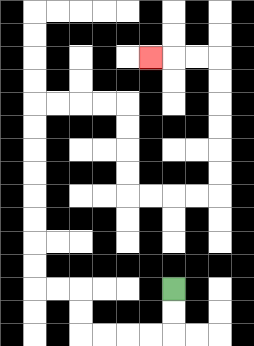{'start': '[7, 12]', 'end': '[6, 2]', 'path_directions': 'D,D,L,L,L,L,U,U,L,L,U,U,U,U,U,U,U,U,R,R,R,R,D,D,D,D,R,R,R,R,U,U,U,U,U,U,L,L,L', 'path_coordinates': '[[7, 12], [7, 13], [7, 14], [6, 14], [5, 14], [4, 14], [3, 14], [3, 13], [3, 12], [2, 12], [1, 12], [1, 11], [1, 10], [1, 9], [1, 8], [1, 7], [1, 6], [1, 5], [1, 4], [2, 4], [3, 4], [4, 4], [5, 4], [5, 5], [5, 6], [5, 7], [5, 8], [6, 8], [7, 8], [8, 8], [9, 8], [9, 7], [9, 6], [9, 5], [9, 4], [9, 3], [9, 2], [8, 2], [7, 2], [6, 2]]'}